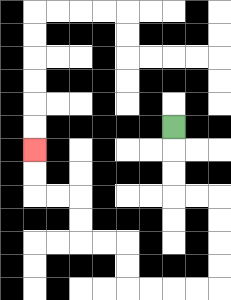{'start': '[7, 5]', 'end': '[1, 6]', 'path_directions': 'D,D,D,R,R,D,D,D,D,L,L,L,L,U,U,L,L,U,U,L,L,U,U', 'path_coordinates': '[[7, 5], [7, 6], [7, 7], [7, 8], [8, 8], [9, 8], [9, 9], [9, 10], [9, 11], [9, 12], [8, 12], [7, 12], [6, 12], [5, 12], [5, 11], [5, 10], [4, 10], [3, 10], [3, 9], [3, 8], [2, 8], [1, 8], [1, 7], [1, 6]]'}